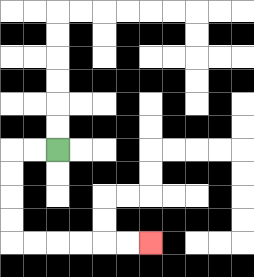{'start': '[2, 6]', 'end': '[6, 10]', 'path_directions': 'L,L,D,D,D,D,R,R,R,R,R,R', 'path_coordinates': '[[2, 6], [1, 6], [0, 6], [0, 7], [0, 8], [0, 9], [0, 10], [1, 10], [2, 10], [3, 10], [4, 10], [5, 10], [6, 10]]'}